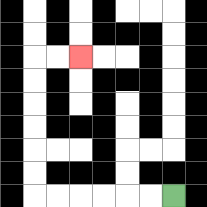{'start': '[7, 8]', 'end': '[3, 2]', 'path_directions': 'L,L,L,L,L,L,U,U,U,U,U,U,R,R', 'path_coordinates': '[[7, 8], [6, 8], [5, 8], [4, 8], [3, 8], [2, 8], [1, 8], [1, 7], [1, 6], [1, 5], [1, 4], [1, 3], [1, 2], [2, 2], [3, 2]]'}